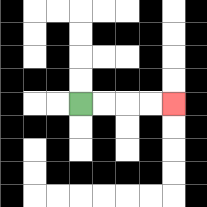{'start': '[3, 4]', 'end': '[7, 4]', 'path_directions': 'R,R,R,R', 'path_coordinates': '[[3, 4], [4, 4], [5, 4], [6, 4], [7, 4]]'}